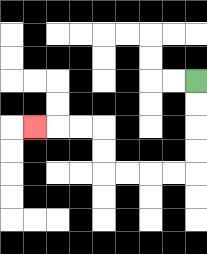{'start': '[8, 3]', 'end': '[1, 5]', 'path_directions': 'D,D,D,D,L,L,L,L,U,U,L,L,L', 'path_coordinates': '[[8, 3], [8, 4], [8, 5], [8, 6], [8, 7], [7, 7], [6, 7], [5, 7], [4, 7], [4, 6], [4, 5], [3, 5], [2, 5], [1, 5]]'}